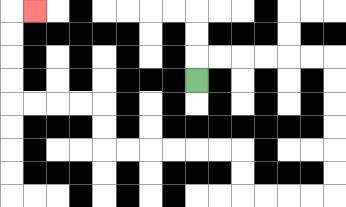{'start': '[8, 3]', 'end': '[1, 0]', 'path_directions': 'U,R,R,R,R,R,R,D,D,D,D,D,D,L,L,L,L,U,U,L,L,L,L,L,L,U,U,L,L,L,L,U,U,U,U,R', 'path_coordinates': '[[8, 3], [8, 2], [9, 2], [10, 2], [11, 2], [12, 2], [13, 2], [14, 2], [14, 3], [14, 4], [14, 5], [14, 6], [14, 7], [14, 8], [13, 8], [12, 8], [11, 8], [10, 8], [10, 7], [10, 6], [9, 6], [8, 6], [7, 6], [6, 6], [5, 6], [4, 6], [4, 5], [4, 4], [3, 4], [2, 4], [1, 4], [0, 4], [0, 3], [0, 2], [0, 1], [0, 0], [1, 0]]'}